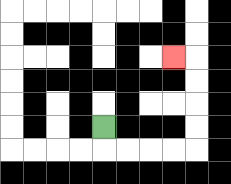{'start': '[4, 5]', 'end': '[7, 2]', 'path_directions': 'D,R,R,R,R,U,U,U,U,L', 'path_coordinates': '[[4, 5], [4, 6], [5, 6], [6, 6], [7, 6], [8, 6], [8, 5], [8, 4], [8, 3], [8, 2], [7, 2]]'}